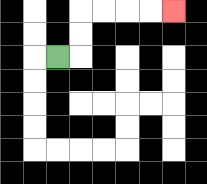{'start': '[2, 2]', 'end': '[7, 0]', 'path_directions': 'R,U,U,R,R,R,R', 'path_coordinates': '[[2, 2], [3, 2], [3, 1], [3, 0], [4, 0], [5, 0], [6, 0], [7, 0]]'}